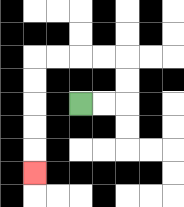{'start': '[3, 4]', 'end': '[1, 7]', 'path_directions': 'R,R,U,U,L,L,L,L,D,D,D,D,D', 'path_coordinates': '[[3, 4], [4, 4], [5, 4], [5, 3], [5, 2], [4, 2], [3, 2], [2, 2], [1, 2], [1, 3], [1, 4], [1, 5], [1, 6], [1, 7]]'}